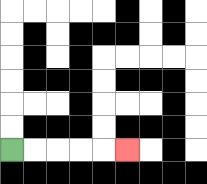{'start': '[0, 6]', 'end': '[5, 6]', 'path_directions': 'R,R,R,R,R', 'path_coordinates': '[[0, 6], [1, 6], [2, 6], [3, 6], [4, 6], [5, 6]]'}